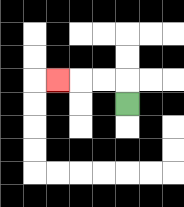{'start': '[5, 4]', 'end': '[2, 3]', 'path_directions': 'U,L,L,L', 'path_coordinates': '[[5, 4], [5, 3], [4, 3], [3, 3], [2, 3]]'}